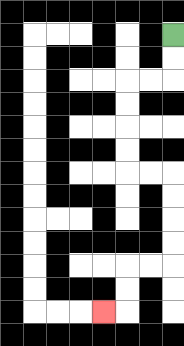{'start': '[7, 1]', 'end': '[4, 13]', 'path_directions': 'D,D,L,L,D,D,D,D,R,R,D,D,D,D,L,L,D,D,L', 'path_coordinates': '[[7, 1], [7, 2], [7, 3], [6, 3], [5, 3], [5, 4], [5, 5], [5, 6], [5, 7], [6, 7], [7, 7], [7, 8], [7, 9], [7, 10], [7, 11], [6, 11], [5, 11], [5, 12], [5, 13], [4, 13]]'}